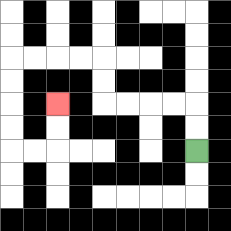{'start': '[8, 6]', 'end': '[2, 4]', 'path_directions': 'U,U,L,L,L,L,U,U,L,L,L,L,D,D,D,D,R,R,U,U', 'path_coordinates': '[[8, 6], [8, 5], [8, 4], [7, 4], [6, 4], [5, 4], [4, 4], [4, 3], [4, 2], [3, 2], [2, 2], [1, 2], [0, 2], [0, 3], [0, 4], [0, 5], [0, 6], [1, 6], [2, 6], [2, 5], [2, 4]]'}